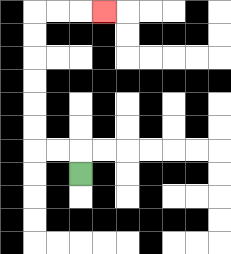{'start': '[3, 7]', 'end': '[4, 0]', 'path_directions': 'U,L,L,U,U,U,U,U,U,R,R,R', 'path_coordinates': '[[3, 7], [3, 6], [2, 6], [1, 6], [1, 5], [1, 4], [1, 3], [1, 2], [1, 1], [1, 0], [2, 0], [3, 0], [4, 0]]'}